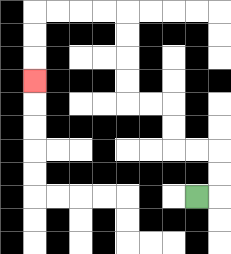{'start': '[8, 8]', 'end': '[1, 3]', 'path_directions': 'R,U,U,L,L,U,U,L,L,U,U,U,U,L,L,L,L,D,D,D', 'path_coordinates': '[[8, 8], [9, 8], [9, 7], [9, 6], [8, 6], [7, 6], [7, 5], [7, 4], [6, 4], [5, 4], [5, 3], [5, 2], [5, 1], [5, 0], [4, 0], [3, 0], [2, 0], [1, 0], [1, 1], [1, 2], [1, 3]]'}